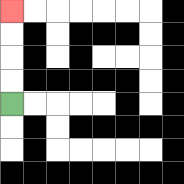{'start': '[0, 4]', 'end': '[0, 0]', 'path_directions': 'U,U,U,U', 'path_coordinates': '[[0, 4], [0, 3], [0, 2], [0, 1], [0, 0]]'}